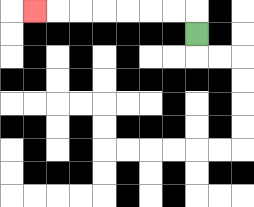{'start': '[8, 1]', 'end': '[1, 0]', 'path_directions': 'U,L,L,L,L,L,L,L', 'path_coordinates': '[[8, 1], [8, 0], [7, 0], [6, 0], [5, 0], [4, 0], [3, 0], [2, 0], [1, 0]]'}